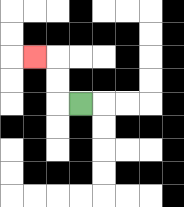{'start': '[3, 4]', 'end': '[1, 2]', 'path_directions': 'L,U,U,L', 'path_coordinates': '[[3, 4], [2, 4], [2, 3], [2, 2], [1, 2]]'}